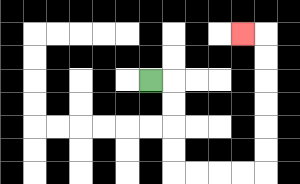{'start': '[6, 3]', 'end': '[10, 1]', 'path_directions': 'R,D,D,D,D,R,R,R,R,U,U,U,U,U,U,L', 'path_coordinates': '[[6, 3], [7, 3], [7, 4], [7, 5], [7, 6], [7, 7], [8, 7], [9, 7], [10, 7], [11, 7], [11, 6], [11, 5], [11, 4], [11, 3], [11, 2], [11, 1], [10, 1]]'}